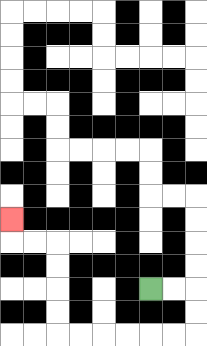{'start': '[6, 12]', 'end': '[0, 9]', 'path_directions': 'R,R,D,D,L,L,L,L,L,L,U,U,U,U,L,L,U', 'path_coordinates': '[[6, 12], [7, 12], [8, 12], [8, 13], [8, 14], [7, 14], [6, 14], [5, 14], [4, 14], [3, 14], [2, 14], [2, 13], [2, 12], [2, 11], [2, 10], [1, 10], [0, 10], [0, 9]]'}